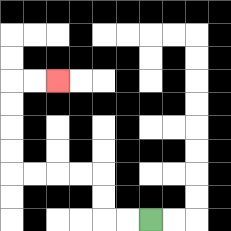{'start': '[6, 9]', 'end': '[2, 3]', 'path_directions': 'L,L,U,U,L,L,L,L,U,U,U,U,R,R', 'path_coordinates': '[[6, 9], [5, 9], [4, 9], [4, 8], [4, 7], [3, 7], [2, 7], [1, 7], [0, 7], [0, 6], [0, 5], [0, 4], [0, 3], [1, 3], [2, 3]]'}